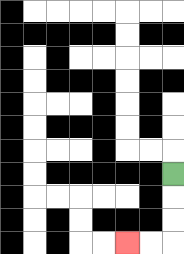{'start': '[7, 7]', 'end': '[5, 10]', 'path_directions': 'D,D,D,L,L', 'path_coordinates': '[[7, 7], [7, 8], [7, 9], [7, 10], [6, 10], [5, 10]]'}